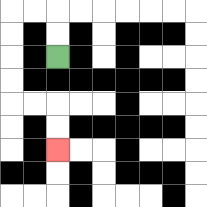{'start': '[2, 2]', 'end': '[2, 6]', 'path_directions': 'U,U,L,L,D,D,D,D,R,R,D,D', 'path_coordinates': '[[2, 2], [2, 1], [2, 0], [1, 0], [0, 0], [0, 1], [0, 2], [0, 3], [0, 4], [1, 4], [2, 4], [2, 5], [2, 6]]'}